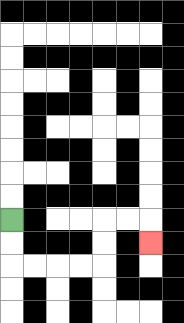{'start': '[0, 9]', 'end': '[6, 10]', 'path_directions': 'D,D,R,R,R,R,U,U,R,R,D', 'path_coordinates': '[[0, 9], [0, 10], [0, 11], [1, 11], [2, 11], [3, 11], [4, 11], [4, 10], [4, 9], [5, 9], [6, 9], [6, 10]]'}